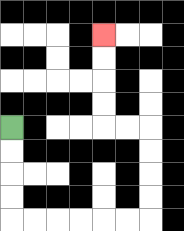{'start': '[0, 5]', 'end': '[4, 1]', 'path_directions': 'D,D,D,D,R,R,R,R,R,R,U,U,U,U,L,L,U,U,U,U', 'path_coordinates': '[[0, 5], [0, 6], [0, 7], [0, 8], [0, 9], [1, 9], [2, 9], [3, 9], [4, 9], [5, 9], [6, 9], [6, 8], [6, 7], [6, 6], [6, 5], [5, 5], [4, 5], [4, 4], [4, 3], [4, 2], [4, 1]]'}